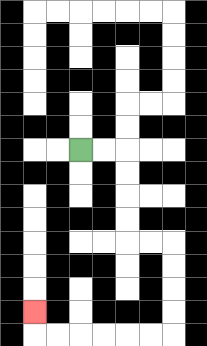{'start': '[3, 6]', 'end': '[1, 13]', 'path_directions': 'R,R,D,D,D,D,R,R,D,D,D,D,L,L,L,L,L,L,U', 'path_coordinates': '[[3, 6], [4, 6], [5, 6], [5, 7], [5, 8], [5, 9], [5, 10], [6, 10], [7, 10], [7, 11], [7, 12], [7, 13], [7, 14], [6, 14], [5, 14], [4, 14], [3, 14], [2, 14], [1, 14], [1, 13]]'}